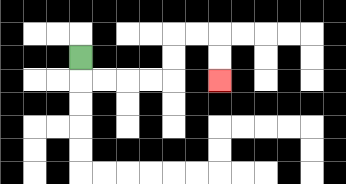{'start': '[3, 2]', 'end': '[9, 3]', 'path_directions': 'D,R,R,R,R,U,U,R,R,D,D', 'path_coordinates': '[[3, 2], [3, 3], [4, 3], [5, 3], [6, 3], [7, 3], [7, 2], [7, 1], [8, 1], [9, 1], [9, 2], [9, 3]]'}